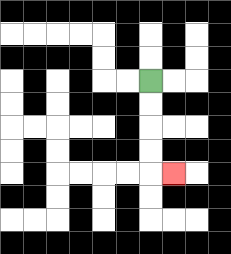{'start': '[6, 3]', 'end': '[7, 7]', 'path_directions': 'D,D,D,D,R', 'path_coordinates': '[[6, 3], [6, 4], [6, 5], [6, 6], [6, 7], [7, 7]]'}